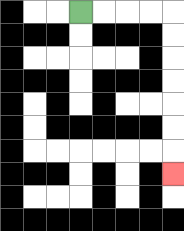{'start': '[3, 0]', 'end': '[7, 7]', 'path_directions': 'R,R,R,R,D,D,D,D,D,D,D', 'path_coordinates': '[[3, 0], [4, 0], [5, 0], [6, 0], [7, 0], [7, 1], [7, 2], [7, 3], [7, 4], [7, 5], [7, 6], [7, 7]]'}